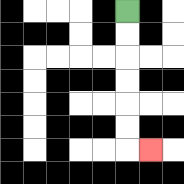{'start': '[5, 0]', 'end': '[6, 6]', 'path_directions': 'D,D,D,D,D,D,R', 'path_coordinates': '[[5, 0], [5, 1], [5, 2], [5, 3], [5, 4], [5, 5], [5, 6], [6, 6]]'}